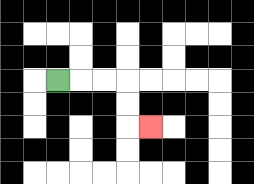{'start': '[2, 3]', 'end': '[6, 5]', 'path_directions': 'R,R,R,D,D,R', 'path_coordinates': '[[2, 3], [3, 3], [4, 3], [5, 3], [5, 4], [5, 5], [6, 5]]'}